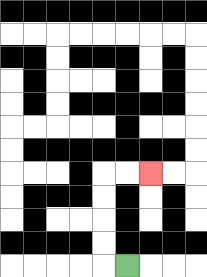{'start': '[5, 11]', 'end': '[6, 7]', 'path_directions': 'L,U,U,U,U,R,R', 'path_coordinates': '[[5, 11], [4, 11], [4, 10], [4, 9], [4, 8], [4, 7], [5, 7], [6, 7]]'}